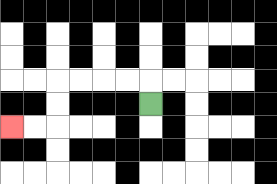{'start': '[6, 4]', 'end': '[0, 5]', 'path_directions': 'U,L,L,L,L,D,D,L,L', 'path_coordinates': '[[6, 4], [6, 3], [5, 3], [4, 3], [3, 3], [2, 3], [2, 4], [2, 5], [1, 5], [0, 5]]'}